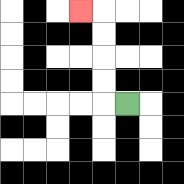{'start': '[5, 4]', 'end': '[3, 0]', 'path_directions': 'L,U,U,U,U,L', 'path_coordinates': '[[5, 4], [4, 4], [4, 3], [4, 2], [4, 1], [4, 0], [3, 0]]'}